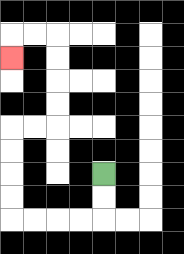{'start': '[4, 7]', 'end': '[0, 2]', 'path_directions': 'D,D,L,L,L,L,U,U,U,U,R,R,U,U,U,U,L,L,D', 'path_coordinates': '[[4, 7], [4, 8], [4, 9], [3, 9], [2, 9], [1, 9], [0, 9], [0, 8], [0, 7], [0, 6], [0, 5], [1, 5], [2, 5], [2, 4], [2, 3], [2, 2], [2, 1], [1, 1], [0, 1], [0, 2]]'}